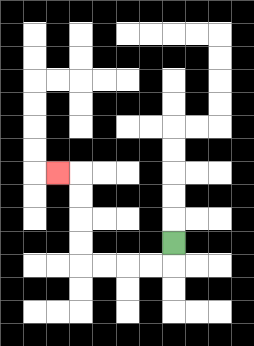{'start': '[7, 10]', 'end': '[2, 7]', 'path_directions': 'D,L,L,L,L,U,U,U,U,L', 'path_coordinates': '[[7, 10], [7, 11], [6, 11], [5, 11], [4, 11], [3, 11], [3, 10], [3, 9], [3, 8], [3, 7], [2, 7]]'}